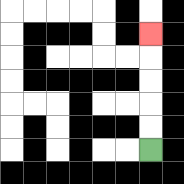{'start': '[6, 6]', 'end': '[6, 1]', 'path_directions': 'U,U,U,U,U', 'path_coordinates': '[[6, 6], [6, 5], [6, 4], [6, 3], [6, 2], [6, 1]]'}